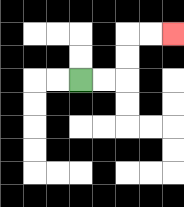{'start': '[3, 3]', 'end': '[7, 1]', 'path_directions': 'R,R,U,U,R,R', 'path_coordinates': '[[3, 3], [4, 3], [5, 3], [5, 2], [5, 1], [6, 1], [7, 1]]'}